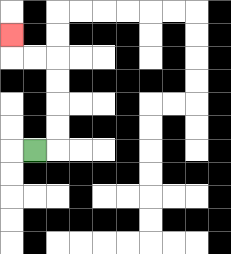{'start': '[1, 6]', 'end': '[0, 1]', 'path_directions': 'R,U,U,U,U,L,L,U', 'path_coordinates': '[[1, 6], [2, 6], [2, 5], [2, 4], [2, 3], [2, 2], [1, 2], [0, 2], [0, 1]]'}